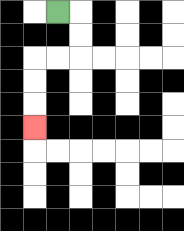{'start': '[2, 0]', 'end': '[1, 5]', 'path_directions': 'R,D,D,L,L,D,D,D', 'path_coordinates': '[[2, 0], [3, 0], [3, 1], [3, 2], [2, 2], [1, 2], [1, 3], [1, 4], [1, 5]]'}